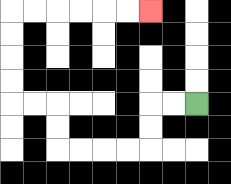{'start': '[8, 4]', 'end': '[6, 0]', 'path_directions': 'L,L,D,D,L,L,L,L,U,U,L,L,U,U,U,U,R,R,R,R,R,R', 'path_coordinates': '[[8, 4], [7, 4], [6, 4], [6, 5], [6, 6], [5, 6], [4, 6], [3, 6], [2, 6], [2, 5], [2, 4], [1, 4], [0, 4], [0, 3], [0, 2], [0, 1], [0, 0], [1, 0], [2, 0], [3, 0], [4, 0], [5, 0], [6, 0]]'}